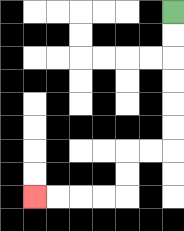{'start': '[7, 0]', 'end': '[1, 8]', 'path_directions': 'D,D,D,D,D,D,L,L,D,D,L,L,L,L', 'path_coordinates': '[[7, 0], [7, 1], [7, 2], [7, 3], [7, 4], [7, 5], [7, 6], [6, 6], [5, 6], [5, 7], [5, 8], [4, 8], [3, 8], [2, 8], [1, 8]]'}